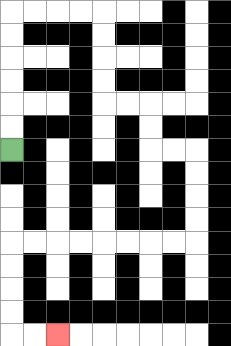{'start': '[0, 6]', 'end': '[2, 14]', 'path_directions': 'U,U,U,U,U,U,R,R,R,R,D,D,D,D,R,R,D,D,R,R,D,D,D,D,L,L,L,L,L,L,L,L,D,D,D,D,R,R', 'path_coordinates': '[[0, 6], [0, 5], [0, 4], [0, 3], [0, 2], [0, 1], [0, 0], [1, 0], [2, 0], [3, 0], [4, 0], [4, 1], [4, 2], [4, 3], [4, 4], [5, 4], [6, 4], [6, 5], [6, 6], [7, 6], [8, 6], [8, 7], [8, 8], [8, 9], [8, 10], [7, 10], [6, 10], [5, 10], [4, 10], [3, 10], [2, 10], [1, 10], [0, 10], [0, 11], [0, 12], [0, 13], [0, 14], [1, 14], [2, 14]]'}